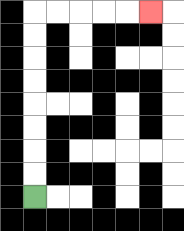{'start': '[1, 8]', 'end': '[6, 0]', 'path_directions': 'U,U,U,U,U,U,U,U,R,R,R,R,R', 'path_coordinates': '[[1, 8], [1, 7], [1, 6], [1, 5], [1, 4], [1, 3], [1, 2], [1, 1], [1, 0], [2, 0], [3, 0], [4, 0], [5, 0], [6, 0]]'}